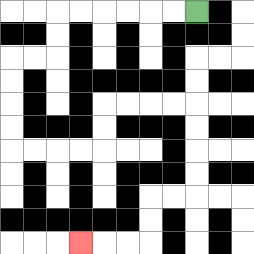{'start': '[8, 0]', 'end': '[3, 10]', 'path_directions': 'L,L,L,L,L,L,D,D,L,L,D,D,D,D,R,R,R,R,U,U,R,R,R,R,D,D,D,D,L,L,D,D,L,L,L', 'path_coordinates': '[[8, 0], [7, 0], [6, 0], [5, 0], [4, 0], [3, 0], [2, 0], [2, 1], [2, 2], [1, 2], [0, 2], [0, 3], [0, 4], [0, 5], [0, 6], [1, 6], [2, 6], [3, 6], [4, 6], [4, 5], [4, 4], [5, 4], [6, 4], [7, 4], [8, 4], [8, 5], [8, 6], [8, 7], [8, 8], [7, 8], [6, 8], [6, 9], [6, 10], [5, 10], [4, 10], [3, 10]]'}